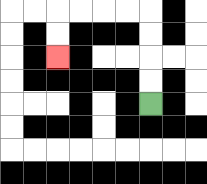{'start': '[6, 4]', 'end': '[2, 2]', 'path_directions': 'U,U,U,U,L,L,L,L,D,D', 'path_coordinates': '[[6, 4], [6, 3], [6, 2], [6, 1], [6, 0], [5, 0], [4, 0], [3, 0], [2, 0], [2, 1], [2, 2]]'}